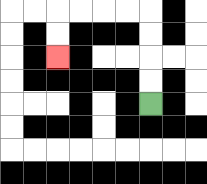{'start': '[6, 4]', 'end': '[2, 2]', 'path_directions': 'U,U,U,U,L,L,L,L,D,D', 'path_coordinates': '[[6, 4], [6, 3], [6, 2], [6, 1], [6, 0], [5, 0], [4, 0], [3, 0], [2, 0], [2, 1], [2, 2]]'}